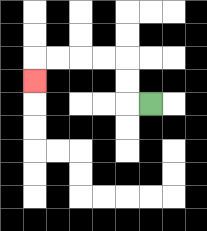{'start': '[6, 4]', 'end': '[1, 3]', 'path_directions': 'L,U,U,L,L,L,L,D', 'path_coordinates': '[[6, 4], [5, 4], [5, 3], [5, 2], [4, 2], [3, 2], [2, 2], [1, 2], [1, 3]]'}